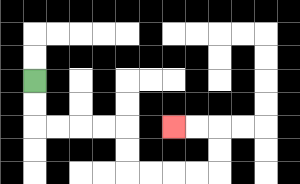{'start': '[1, 3]', 'end': '[7, 5]', 'path_directions': 'D,D,R,R,R,R,D,D,R,R,R,R,U,U,L,L', 'path_coordinates': '[[1, 3], [1, 4], [1, 5], [2, 5], [3, 5], [4, 5], [5, 5], [5, 6], [5, 7], [6, 7], [7, 7], [8, 7], [9, 7], [9, 6], [9, 5], [8, 5], [7, 5]]'}